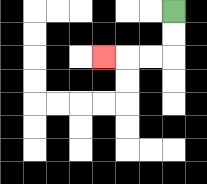{'start': '[7, 0]', 'end': '[4, 2]', 'path_directions': 'D,D,L,L,L', 'path_coordinates': '[[7, 0], [7, 1], [7, 2], [6, 2], [5, 2], [4, 2]]'}